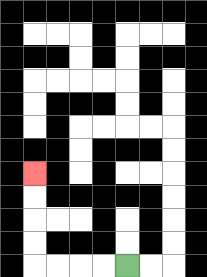{'start': '[5, 11]', 'end': '[1, 7]', 'path_directions': 'L,L,L,L,U,U,U,U', 'path_coordinates': '[[5, 11], [4, 11], [3, 11], [2, 11], [1, 11], [1, 10], [1, 9], [1, 8], [1, 7]]'}